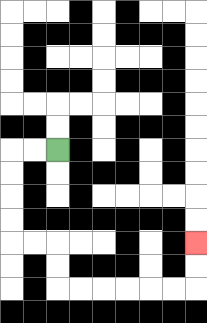{'start': '[2, 6]', 'end': '[8, 10]', 'path_directions': 'L,L,D,D,D,D,R,R,D,D,R,R,R,R,R,R,U,U', 'path_coordinates': '[[2, 6], [1, 6], [0, 6], [0, 7], [0, 8], [0, 9], [0, 10], [1, 10], [2, 10], [2, 11], [2, 12], [3, 12], [4, 12], [5, 12], [6, 12], [7, 12], [8, 12], [8, 11], [8, 10]]'}